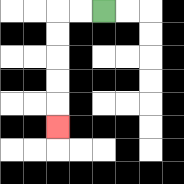{'start': '[4, 0]', 'end': '[2, 5]', 'path_directions': 'L,L,D,D,D,D,D', 'path_coordinates': '[[4, 0], [3, 0], [2, 0], [2, 1], [2, 2], [2, 3], [2, 4], [2, 5]]'}